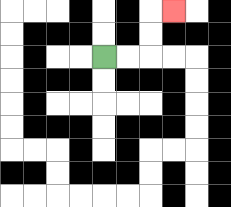{'start': '[4, 2]', 'end': '[7, 0]', 'path_directions': 'R,R,U,U,R', 'path_coordinates': '[[4, 2], [5, 2], [6, 2], [6, 1], [6, 0], [7, 0]]'}